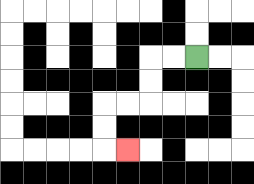{'start': '[8, 2]', 'end': '[5, 6]', 'path_directions': 'L,L,D,D,L,L,D,D,R', 'path_coordinates': '[[8, 2], [7, 2], [6, 2], [6, 3], [6, 4], [5, 4], [4, 4], [4, 5], [4, 6], [5, 6]]'}